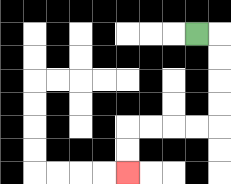{'start': '[8, 1]', 'end': '[5, 7]', 'path_directions': 'R,D,D,D,D,L,L,L,L,D,D', 'path_coordinates': '[[8, 1], [9, 1], [9, 2], [9, 3], [9, 4], [9, 5], [8, 5], [7, 5], [6, 5], [5, 5], [5, 6], [5, 7]]'}